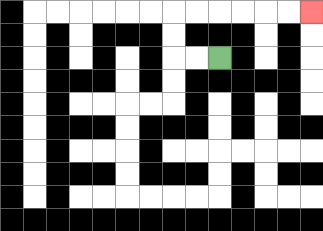{'start': '[9, 2]', 'end': '[13, 0]', 'path_directions': 'L,L,U,U,R,R,R,R,R,R', 'path_coordinates': '[[9, 2], [8, 2], [7, 2], [7, 1], [7, 0], [8, 0], [9, 0], [10, 0], [11, 0], [12, 0], [13, 0]]'}